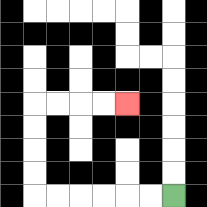{'start': '[7, 8]', 'end': '[5, 4]', 'path_directions': 'L,L,L,L,L,L,U,U,U,U,R,R,R,R', 'path_coordinates': '[[7, 8], [6, 8], [5, 8], [4, 8], [3, 8], [2, 8], [1, 8], [1, 7], [1, 6], [1, 5], [1, 4], [2, 4], [3, 4], [4, 4], [5, 4]]'}